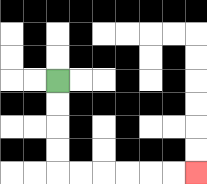{'start': '[2, 3]', 'end': '[8, 7]', 'path_directions': 'D,D,D,D,R,R,R,R,R,R', 'path_coordinates': '[[2, 3], [2, 4], [2, 5], [2, 6], [2, 7], [3, 7], [4, 7], [5, 7], [6, 7], [7, 7], [8, 7]]'}